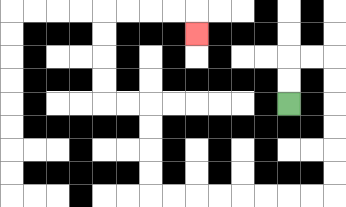{'start': '[12, 4]', 'end': '[8, 1]', 'path_directions': 'U,U,R,R,D,D,D,D,D,D,L,L,L,L,L,L,L,L,U,U,U,U,L,L,U,U,U,U,R,R,R,R,D', 'path_coordinates': '[[12, 4], [12, 3], [12, 2], [13, 2], [14, 2], [14, 3], [14, 4], [14, 5], [14, 6], [14, 7], [14, 8], [13, 8], [12, 8], [11, 8], [10, 8], [9, 8], [8, 8], [7, 8], [6, 8], [6, 7], [6, 6], [6, 5], [6, 4], [5, 4], [4, 4], [4, 3], [4, 2], [4, 1], [4, 0], [5, 0], [6, 0], [7, 0], [8, 0], [8, 1]]'}